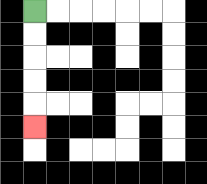{'start': '[1, 0]', 'end': '[1, 5]', 'path_directions': 'D,D,D,D,D', 'path_coordinates': '[[1, 0], [1, 1], [1, 2], [1, 3], [1, 4], [1, 5]]'}